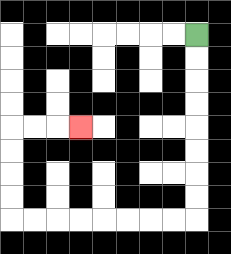{'start': '[8, 1]', 'end': '[3, 5]', 'path_directions': 'D,D,D,D,D,D,D,D,L,L,L,L,L,L,L,L,U,U,U,U,R,R,R', 'path_coordinates': '[[8, 1], [8, 2], [8, 3], [8, 4], [8, 5], [8, 6], [8, 7], [8, 8], [8, 9], [7, 9], [6, 9], [5, 9], [4, 9], [3, 9], [2, 9], [1, 9], [0, 9], [0, 8], [0, 7], [0, 6], [0, 5], [1, 5], [2, 5], [3, 5]]'}